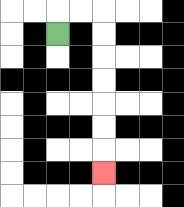{'start': '[2, 1]', 'end': '[4, 7]', 'path_directions': 'U,R,R,D,D,D,D,D,D,D', 'path_coordinates': '[[2, 1], [2, 0], [3, 0], [4, 0], [4, 1], [4, 2], [4, 3], [4, 4], [4, 5], [4, 6], [4, 7]]'}